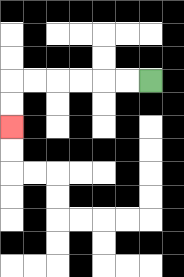{'start': '[6, 3]', 'end': '[0, 5]', 'path_directions': 'L,L,L,L,L,L,D,D', 'path_coordinates': '[[6, 3], [5, 3], [4, 3], [3, 3], [2, 3], [1, 3], [0, 3], [0, 4], [0, 5]]'}